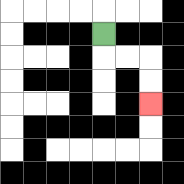{'start': '[4, 1]', 'end': '[6, 4]', 'path_directions': 'D,R,R,D,D', 'path_coordinates': '[[4, 1], [4, 2], [5, 2], [6, 2], [6, 3], [6, 4]]'}